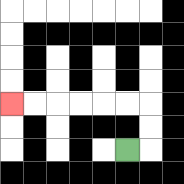{'start': '[5, 6]', 'end': '[0, 4]', 'path_directions': 'R,U,U,L,L,L,L,L,L', 'path_coordinates': '[[5, 6], [6, 6], [6, 5], [6, 4], [5, 4], [4, 4], [3, 4], [2, 4], [1, 4], [0, 4]]'}